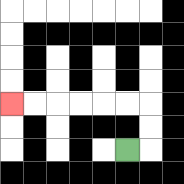{'start': '[5, 6]', 'end': '[0, 4]', 'path_directions': 'R,U,U,L,L,L,L,L,L', 'path_coordinates': '[[5, 6], [6, 6], [6, 5], [6, 4], [5, 4], [4, 4], [3, 4], [2, 4], [1, 4], [0, 4]]'}